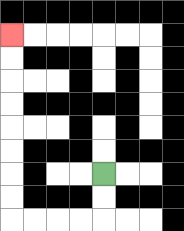{'start': '[4, 7]', 'end': '[0, 1]', 'path_directions': 'D,D,L,L,L,L,U,U,U,U,U,U,U,U', 'path_coordinates': '[[4, 7], [4, 8], [4, 9], [3, 9], [2, 9], [1, 9], [0, 9], [0, 8], [0, 7], [0, 6], [0, 5], [0, 4], [0, 3], [0, 2], [0, 1]]'}